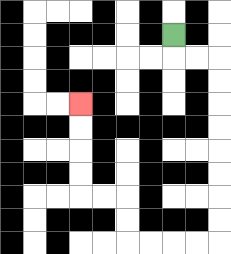{'start': '[7, 1]', 'end': '[3, 4]', 'path_directions': 'D,R,R,D,D,D,D,D,D,D,D,L,L,L,L,U,U,L,L,U,U,U,U', 'path_coordinates': '[[7, 1], [7, 2], [8, 2], [9, 2], [9, 3], [9, 4], [9, 5], [9, 6], [9, 7], [9, 8], [9, 9], [9, 10], [8, 10], [7, 10], [6, 10], [5, 10], [5, 9], [5, 8], [4, 8], [3, 8], [3, 7], [3, 6], [3, 5], [3, 4]]'}